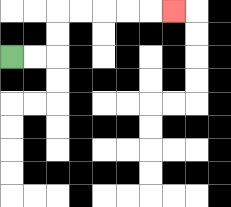{'start': '[0, 2]', 'end': '[7, 0]', 'path_directions': 'R,R,U,U,R,R,R,R,R', 'path_coordinates': '[[0, 2], [1, 2], [2, 2], [2, 1], [2, 0], [3, 0], [4, 0], [5, 0], [6, 0], [7, 0]]'}